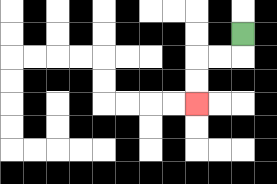{'start': '[10, 1]', 'end': '[8, 4]', 'path_directions': 'D,L,L,D,D', 'path_coordinates': '[[10, 1], [10, 2], [9, 2], [8, 2], [8, 3], [8, 4]]'}